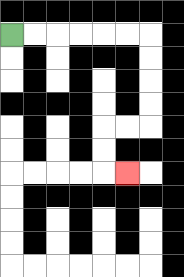{'start': '[0, 1]', 'end': '[5, 7]', 'path_directions': 'R,R,R,R,R,R,D,D,D,D,L,L,D,D,R', 'path_coordinates': '[[0, 1], [1, 1], [2, 1], [3, 1], [4, 1], [5, 1], [6, 1], [6, 2], [6, 3], [6, 4], [6, 5], [5, 5], [4, 5], [4, 6], [4, 7], [5, 7]]'}